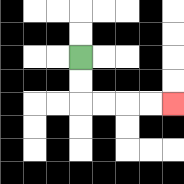{'start': '[3, 2]', 'end': '[7, 4]', 'path_directions': 'D,D,R,R,R,R', 'path_coordinates': '[[3, 2], [3, 3], [3, 4], [4, 4], [5, 4], [6, 4], [7, 4]]'}